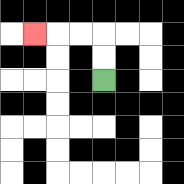{'start': '[4, 3]', 'end': '[1, 1]', 'path_directions': 'U,U,L,L,L', 'path_coordinates': '[[4, 3], [4, 2], [4, 1], [3, 1], [2, 1], [1, 1]]'}